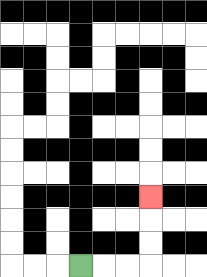{'start': '[3, 11]', 'end': '[6, 8]', 'path_directions': 'R,R,R,U,U,U', 'path_coordinates': '[[3, 11], [4, 11], [5, 11], [6, 11], [6, 10], [6, 9], [6, 8]]'}